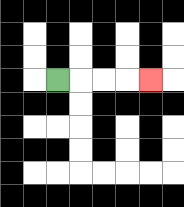{'start': '[2, 3]', 'end': '[6, 3]', 'path_directions': 'R,R,R,R', 'path_coordinates': '[[2, 3], [3, 3], [4, 3], [5, 3], [6, 3]]'}